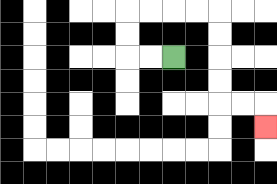{'start': '[7, 2]', 'end': '[11, 5]', 'path_directions': 'L,L,U,U,R,R,R,R,D,D,D,D,R,R,D', 'path_coordinates': '[[7, 2], [6, 2], [5, 2], [5, 1], [5, 0], [6, 0], [7, 0], [8, 0], [9, 0], [9, 1], [9, 2], [9, 3], [9, 4], [10, 4], [11, 4], [11, 5]]'}